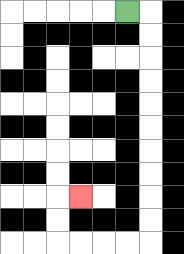{'start': '[5, 0]', 'end': '[3, 8]', 'path_directions': 'R,D,D,D,D,D,D,D,D,D,D,L,L,L,L,U,U,R', 'path_coordinates': '[[5, 0], [6, 0], [6, 1], [6, 2], [6, 3], [6, 4], [6, 5], [6, 6], [6, 7], [6, 8], [6, 9], [6, 10], [5, 10], [4, 10], [3, 10], [2, 10], [2, 9], [2, 8], [3, 8]]'}